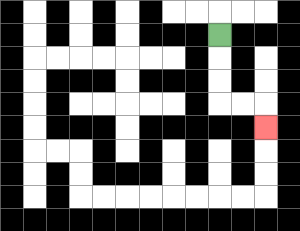{'start': '[9, 1]', 'end': '[11, 5]', 'path_directions': 'D,D,D,R,R,D', 'path_coordinates': '[[9, 1], [9, 2], [9, 3], [9, 4], [10, 4], [11, 4], [11, 5]]'}